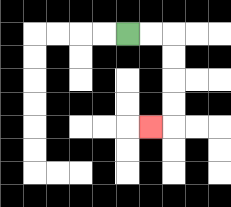{'start': '[5, 1]', 'end': '[6, 5]', 'path_directions': 'R,R,D,D,D,D,L', 'path_coordinates': '[[5, 1], [6, 1], [7, 1], [7, 2], [7, 3], [7, 4], [7, 5], [6, 5]]'}